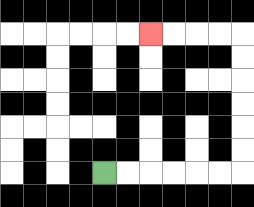{'start': '[4, 7]', 'end': '[6, 1]', 'path_directions': 'R,R,R,R,R,R,U,U,U,U,U,U,L,L,L,L', 'path_coordinates': '[[4, 7], [5, 7], [6, 7], [7, 7], [8, 7], [9, 7], [10, 7], [10, 6], [10, 5], [10, 4], [10, 3], [10, 2], [10, 1], [9, 1], [8, 1], [7, 1], [6, 1]]'}